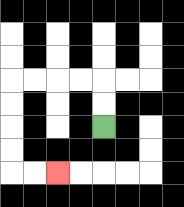{'start': '[4, 5]', 'end': '[2, 7]', 'path_directions': 'U,U,L,L,L,L,D,D,D,D,R,R', 'path_coordinates': '[[4, 5], [4, 4], [4, 3], [3, 3], [2, 3], [1, 3], [0, 3], [0, 4], [0, 5], [0, 6], [0, 7], [1, 7], [2, 7]]'}